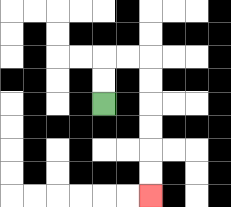{'start': '[4, 4]', 'end': '[6, 8]', 'path_directions': 'U,U,R,R,D,D,D,D,D,D', 'path_coordinates': '[[4, 4], [4, 3], [4, 2], [5, 2], [6, 2], [6, 3], [6, 4], [6, 5], [6, 6], [6, 7], [6, 8]]'}